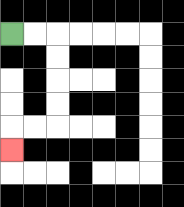{'start': '[0, 1]', 'end': '[0, 6]', 'path_directions': 'R,R,D,D,D,D,L,L,D', 'path_coordinates': '[[0, 1], [1, 1], [2, 1], [2, 2], [2, 3], [2, 4], [2, 5], [1, 5], [0, 5], [0, 6]]'}